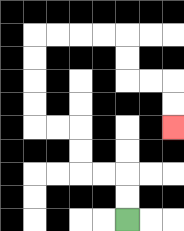{'start': '[5, 9]', 'end': '[7, 5]', 'path_directions': 'U,U,L,L,U,U,L,L,U,U,U,U,R,R,R,R,D,D,R,R,D,D', 'path_coordinates': '[[5, 9], [5, 8], [5, 7], [4, 7], [3, 7], [3, 6], [3, 5], [2, 5], [1, 5], [1, 4], [1, 3], [1, 2], [1, 1], [2, 1], [3, 1], [4, 1], [5, 1], [5, 2], [5, 3], [6, 3], [7, 3], [7, 4], [7, 5]]'}